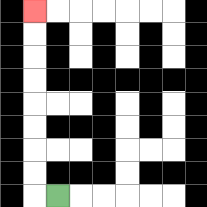{'start': '[2, 8]', 'end': '[1, 0]', 'path_directions': 'L,U,U,U,U,U,U,U,U', 'path_coordinates': '[[2, 8], [1, 8], [1, 7], [1, 6], [1, 5], [1, 4], [1, 3], [1, 2], [1, 1], [1, 0]]'}